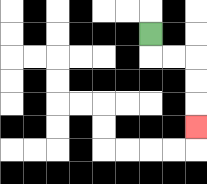{'start': '[6, 1]', 'end': '[8, 5]', 'path_directions': 'D,R,R,D,D,D', 'path_coordinates': '[[6, 1], [6, 2], [7, 2], [8, 2], [8, 3], [8, 4], [8, 5]]'}